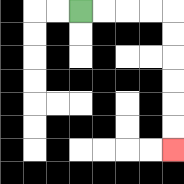{'start': '[3, 0]', 'end': '[7, 6]', 'path_directions': 'R,R,R,R,D,D,D,D,D,D', 'path_coordinates': '[[3, 0], [4, 0], [5, 0], [6, 0], [7, 0], [7, 1], [7, 2], [7, 3], [7, 4], [7, 5], [7, 6]]'}